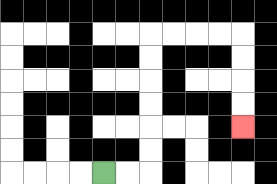{'start': '[4, 7]', 'end': '[10, 5]', 'path_directions': 'R,R,U,U,U,U,U,U,R,R,R,R,D,D,D,D', 'path_coordinates': '[[4, 7], [5, 7], [6, 7], [6, 6], [6, 5], [6, 4], [6, 3], [6, 2], [6, 1], [7, 1], [8, 1], [9, 1], [10, 1], [10, 2], [10, 3], [10, 4], [10, 5]]'}